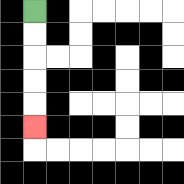{'start': '[1, 0]', 'end': '[1, 5]', 'path_directions': 'D,D,D,D,D', 'path_coordinates': '[[1, 0], [1, 1], [1, 2], [1, 3], [1, 4], [1, 5]]'}